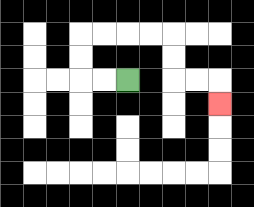{'start': '[5, 3]', 'end': '[9, 4]', 'path_directions': 'L,L,U,U,R,R,R,R,D,D,R,R,D', 'path_coordinates': '[[5, 3], [4, 3], [3, 3], [3, 2], [3, 1], [4, 1], [5, 1], [6, 1], [7, 1], [7, 2], [7, 3], [8, 3], [9, 3], [9, 4]]'}